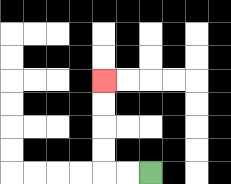{'start': '[6, 7]', 'end': '[4, 3]', 'path_directions': 'L,L,U,U,U,U', 'path_coordinates': '[[6, 7], [5, 7], [4, 7], [4, 6], [4, 5], [4, 4], [4, 3]]'}